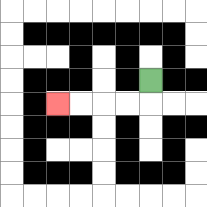{'start': '[6, 3]', 'end': '[2, 4]', 'path_directions': 'D,L,L,L,L', 'path_coordinates': '[[6, 3], [6, 4], [5, 4], [4, 4], [3, 4], [2, 4]]'}